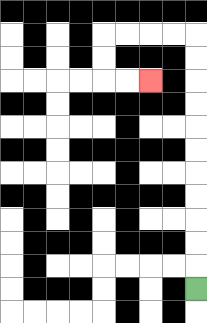{'start': '[8, 12]', 'end': '[6, 3]', 'path_directions': 'U,U,U,U,U,U,U,U,U,U,U,L,L,L,L,D,D,R,R', 'path_coordinates': '[[8, 12], [8, 11], [8, 10], [8, 9], [8, 8], [8, 7], [8, 6], [8, 5], [8, 4], [8, 3], [8, 2], [8, 1], [7, 1], [6, 1], [5, 1], [4, 1], [4, 2], [4, 3], [5, 3], [6, 3]]'}